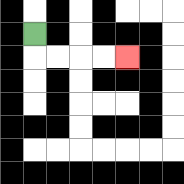{'start': '[1, 1]', 'end': '[5, 2]', 'path_directions': 'D,R,R,R,R', 'path_coordinates': '[[1, 1], [1, 2], [2, 2], [3, 2], [4, 2], [5, 2]]'}